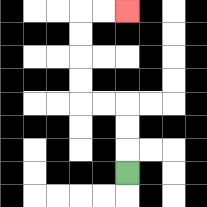{'start': '[5, 7]', 'end': '[5, 0]', 'path_directions': 'U,U,U,L,L,U,U,U,U,R,R', 'path_coordinates': '[[5, 7], [5, 6], [5, 5], [5, 4], [4, 4], [3, 4], [3, 3], [3, 2], [3, 1], [3, 0], [4, 0], [5, 0]]'}